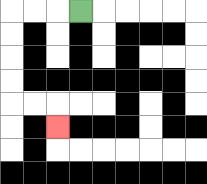{'start': '[3, 0]', 'end': '[2, 5]', 'path_directions': 'L,L,L,D,D,D,D,R,R,D', 'path_coordinates': '[[3, 0], [2, 0], [1, 0], [0, 0], [0, 1], [0, 2], [0, 3], [0, 4], [1, 4], [2, 4], [2, 5]]'}